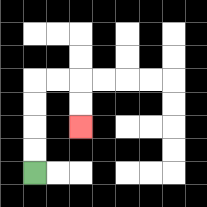{'start': '[1, 7]', 'end': '[3, 5]', 'path_directions': 'U,U,U,U,R,R,D,D', 'path_coordinates': '[[1, 7], [1, 6], [1, 5], [1, 4], [1, 3], [2, 3], [3, 3], [3, 4], [3, 5]]'}